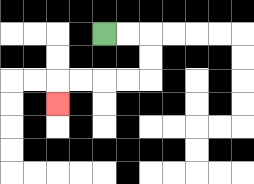{'start': '[4, 1]', 'end': '[2, 4]', 'path_directions': 'R,R,D,D,L,L,L,L,D', 'path_coordinates': '[[4, 1], [5, 1], [6, 1], [6, 2], [6, 3], [5, 3], [4, 3], [3, 3], [2, 3], [2, 4]]'}